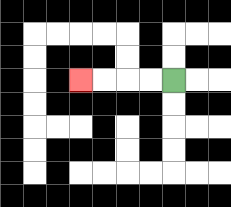{'start': '[7, 3]', 'end': '[3, 3]', 'path_directions': 'L,L,L,L', 'path_coordinates': '[[7, 3], [6, 3], [5, 3], [4, 3], [3, 3]]'}